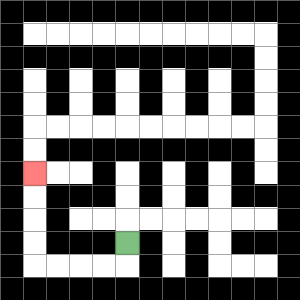{'start': '[5, 10]', 'end': '[1, 7]', 'path_directions': 'D,L,L,L,L,U,U,U,U', 'path_coordinates': '[[5, 10], [5, 11], [4, 11], [3, 11], [2, 11], [1, 11], [1, 10], [1, 9], [1, 8], [1, 7]]'}